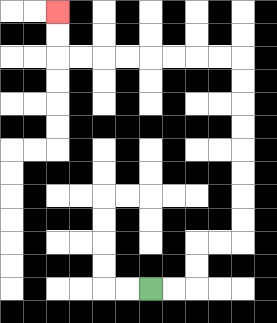{'start': '[6, 12]', 'end': '[2, 0]', 'path_directions': 'R,R,U,U,R,R,U,U,U,U,U,U,U,U,L,L,L,L,L,L,L,L,U,U', 'path_coordinates': '[[6, 12], [7, 12], [8, 12], [8, 11], [8, 10], [9, 10], [10, 10], [10, 9], [10, 8], [10, 7], [10, 6], [10, 5], [10, 4], [10, 3], [10, 2], [9, 2], [8, 2], [7, 2], [6, 2], [5, 2], [4, 2], [3, 2], [2, 2], [2, 1], [2, 0]]'}